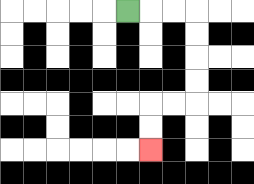{'start': '[5, 0]', 'end': '[6, 6]', 'path_directions': 'R,R,R,D,D,D,D,L,L,D,D', 'path_coordinates': '[[5, 0], [6, 0], [7, 0], [8, 0], [8, 1], [8, 2], [8, 3], [8, 4], [7, 4], [6, 4], [6, 5], [6, 6]]'}